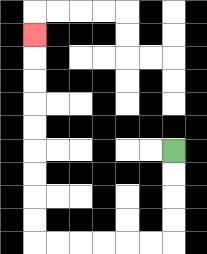{'start': '[7, 6]', 'end': '[1, 1]', 'path_directions': 'D,D,D,D,L,L,L,L,L,L,U,U,U,U,U,U,U,U,U', 'path_coordinates': '[[7, 6], [7, 7], [7, 8], [7, 9], [7, 10], [6, 10], [5, 10], [4, 10], [3, 10], [2, 10], [1, 10], [1, 9], [1, 8], [1, 7], [1, 6], [1, 5], [1, 4], [1, 3], [1, 2], [1, 1]]'}